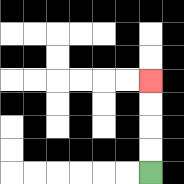{'start': '[6, 7]', 'end': '[6, 3]', 'path_directions': 'U,U,U,U', 'path_coordinates': '[[6, 7], [6, 6], [6, 5], [6, 4], [6, 3]]'}